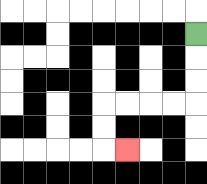{'start': '[8, 1]', 'end': '[5, 6]', 'path_directions': 'D,D,D,L,L,L,L,D,D,R', 'path_coordinates': '[[8, 1], [8, 2], [8, 3], [8, 4], [7, 4], [6, 4], [5, 4], [4, 4], [4, 5], [4, 6], [5, 6]]'}